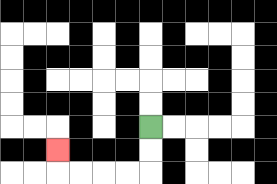{'start': '[6, 5]', 'end': '[2, 6]', 'path_directions': 'D,D,L,L,L,L,U', 'path_coordinates': '[[6, 5], [6, 6], [6, 7], [5, 7], [4, 7], [3, 7], [2, 7], [2, 6]]'}